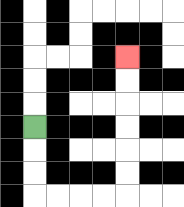{'start': '[1, 5]', 'end': '[5, 2]', 'path_directions': 'D,D,D,R,R,R,R,U,U,U,U,U,U', 'path_coordinates': '[[1, 5], [1, 6], [1, 7], [1, 8], [2, 8], [3, 8], [4, 8], [5, 8], [5, 7], [5, 6], [5, 5], [5, 4], [5, 3], [5, 2]]'}